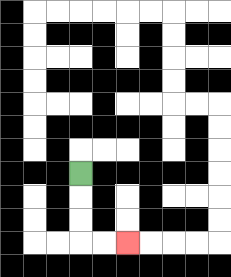{'start': '[3, 7]', 'end': '[5, 10]', 'path_directions': 'D,D,D,R,R', 'path_coordinates': '[[3, 7], [3, 8], [3, 9], [3, 10], [4, 10], [5, 10]]'}